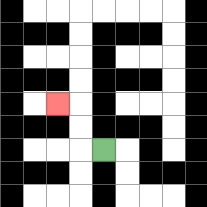{'start': '[4, 6]', 'end': '[2, 4]', 'path_directions': 'L,U,U,L', 'path_coordinates': '[[4, 6], [3, 6], [3, 5], [3, 4], [2, 4]]'}